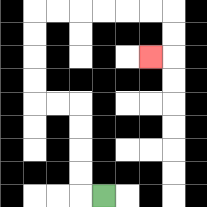{'start': '[4, 8]', 'end': '[6, 2]', 'path_directions': 'L,U,U,U,U,L,L,U,U,U,U,R,R,R,R,R,R,D,D,L', 'path_coordinates': '[[4, 8], [3, 8], [3, 7], [3, 6], [3, 5], [3, 4], [2, 4], [1, 4], [1, 3], [1, 2], [1, 1], [1, 0], [2, 0], [3, 0], [4, 0], [5, 0], [6, 0], [7, 0], [7, 1], [7, 2], [6, 2]]'}